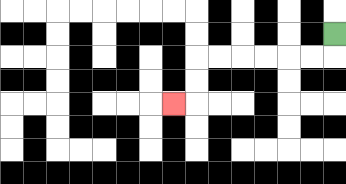{'start': '[14, 1]', 'end': '[7, 4]', 'path_directions': 'D,L,L,L,L,L,L,D,D,L', 'path_coordinates': '[[14, 1], [14, 2], [13, 2], [12, 2], [11, 2], [10, 2], [9, 2], [8, 2], [8, 3], [8, 4], [7, 4]]'}